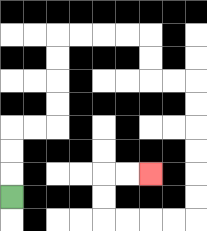{'start': '[0, 8]', 'end': '[6, 7]', 'path_directions': 'U,U,U,R,R,U,U,U,U,R,R,R,R,D,D,R,R,D,D,D,D,D,D,L,L,L,L,U,U,R,R', 'path_coordinates': '[[0, 8], [0, 7], [0, 6], [0, 5], [1, 5], [2, 5], [2, 4], [2, 3], [2, 2], [2, 1], [3, 1], [4, 1], [5, 1], [6, 1], [6, 2], [6, 3], [7, 3], [8, 3], [8, 4], [8, 5], [8, 6], [8, 7], [8, 8], [8, 9], [7, 9], [6, 9], [5, 9], [4, 9], [4, 8], [4, 7], [5, 7], [6, 7]]'}